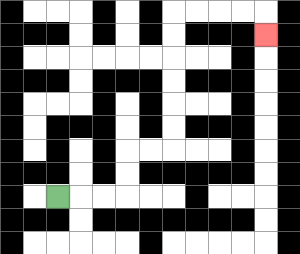{'start': '[2, 8]', 'end': '[11, 1]', 'path_directions': 'R,R,R,U,U,R,R,U,U,U,U,U,U,R,R,R,R,D', 'path_coordinates': '[[2, 8], [3, 8], [4, 8], [5, 8], [5, 7], [5, 6], [6, 6], [7, 6], [7, 5], [7, 4], [7, 3], [7, 2], [7, 1], [7, 0], [8, 0], [9, 0], [10, 0], [11, 0], [11, 1]]'}